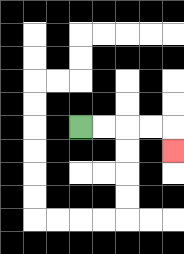{'start': '[3, 5]', 'end': '[7, 6]', 'path_directions': 'R,R,R,R,D', 'path_coordinates': '[[3, 5], [4, 5], [5, 5], [6, 5], [7, 5], [7, 6]]'}